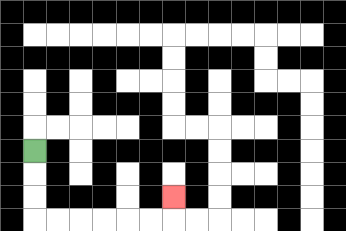{'start': '[1, 6]', 'end': '[7, 8]', 'path_directions': 'D,D,D,R,R,R,R,R,R,U', 'path_coordinates': '[[1, 6], [1, 7], [1, 8], [1, 9], [2, 9], [3, 9], [4, 9], [5, 9], [6, 9], [7, 9], [7, 8]]'}